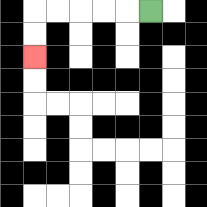{'start': '[6, 0]', 'end': '[1, 2]', 'path_directions': 'L,L,L,L,L,D,D', 'path_coordinates': '[[6, 0], [5, 0], [4, 0], [3, 0], [2, 0], [1, 0], [1, 1], [1, 2]]'}